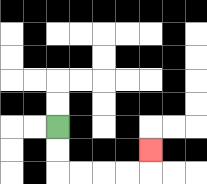{'start': '[2, 5]', 'end': '[6, 6]', 'path_directions': 'D,D,R,R,R,R,U', 'path_coordinates': '[[2, 5], [2, 6], [2, 7], [3, 7], [4, 7], [5, 7], [6, 7], [6, 6]]'}